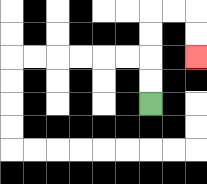{'start': '[6, 4]', 'end': '[8, 2]', 'path_directions': 'U,U,U,U,R,R,D,D', 'path_coordinates': '[[6, 4], [6, 3], [6, 2], [6, 1], [6, 0], [7, 0], [8, 0], [8, 1], [8, 2]]'}